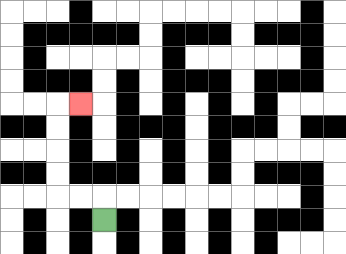{'start': '[4, 9]', 'end': '[3, 4]', 'path_directions': 'U,L,L,U,U,U,U,R', 'path_coordinates': '[[4, 9], [4, 8], [3, 8], [2, 8], [2, 7], [2, 6], [2, 5], [2, 4], [3, 4]]'}